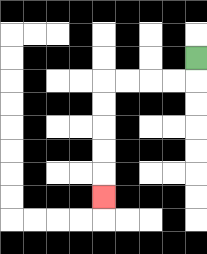{'start': '[8, 2]', 'end': '[4, 8]', 'path_directions': 'D,L,L,L,L,D,D,D,D,D', 'path_coordinates': '[[8, 2], [8, 3], [7, 3], [6, 3], [5, 3], [4, 3], [4, 4], [4, 5], [4, 6], [4, 7], [4, 8]]'}